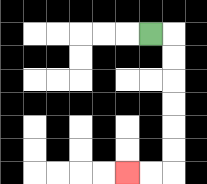{'start': '[6, 1]', 'end': '[5, 7]', 'path_directions': 'R,D,D,D,D,D,D,L,L', 'path_coordinates': '[[6, 1], [7, 1], [7, 2], [7, 3], [7, 4], [7, 5], [7, 6], [7, 7], [6, 7], [5, 7]]'}